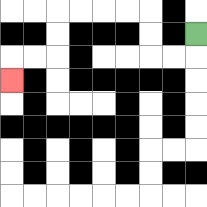{'start': '[8, 1]', 'end': '[0, 3]', 'path_directions': 'D,L,L,U,U,L,L,L,L,D,D,L,L,D', 'path_coordinates': '[[8, 1], [8, 2], [7, 2], [6, 2], [6, 1], [6, 0], [5, 0], [4, 0], [3, 0], [2, 0], [2, 1], [2, 2], [1, 2], [0, 2], [0, 3]]'}